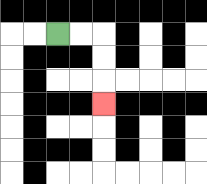{'start': '[2, 1]', 'end': '[4, 4]', 'path_directions': 'R,R,D,D,D', 'path_coordinates': '[[2, 1], [3, 1], [4, 1], [4, 2], [4, 3], [4, 4]]'}